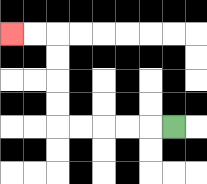{'start': '[7, 5]', 'end': '[0, 1]', 'path_directions': 'L,L,L,L,L,U,U,U,U,L,L', 'path_coordinates': '[[7, 5], [6, 5], [5, 5], [4, 5], [3, 5], [2, 5], [2, 4], [2, 3], [2, 2], [2, 1], [1, 1], [0, 1]]'}